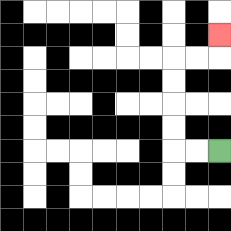{'start': '[9, 6]', 'end': '[9, 1]', 'path_directions': 'L,L,U,U,U,U,R,R,U', 'path_coordinates': '[[9, 6], [8, 6], [7, 6], [7, 5], [7, 4], [7, 3], [7, 2], [8, 2], [9, 2], [9, 1]]'}